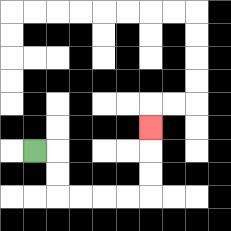{'start': '[1, 6]', 'end': '[6, 5]', 'path_directions': 'R,D,D,R,R,R,R,U,U,U', 'path_coordinates': '[[1, 6], [2, 6], [2, 7], [2, 8], [3, 8], [4, 8], [5, 8], [6, 8], [6, 7], [6, 6], [6, 5]]'}